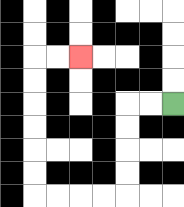{'start': '[7, 4]', 'end': '[3, 2]', 'path_directions': 'L,L,D,D,D,D,L,L,L,L,U,U,U,U,U,U,R,R', 'path_coordinates': '[[7, 4], [6, 4], [5, 4], [5, 5], [5, 6], [5, 7], [5, 8], [4, 8], [3, 8], [2, 8], [1, 8], [1, 7], [1, 6], [1, 5], [1, 4], [1, 3], [1, 2], [2, 2], [3, 2]]'}